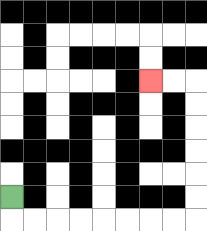{'start': '[0, 8]', 'end': '[6, 3]', 'path_directions': 'D,R,R,R,R,R,R,R,R,U,U,U,U,U,U,L,L', 'path_coordinates': '[[0, 8], [0, 9], [1, 9], [2, 9], [3, 9], [4, 9], [5, 9], [6, 9], [7, 9], [8, 9], [8, 8], [8, 7], [8, 6], [8, 5], [8, 4], [8, 3], [7, 3], [6, 3]]'}